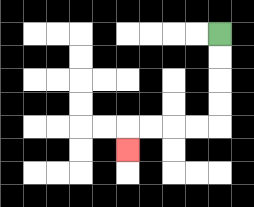{'start': '[9, 1]', 'end': '[5, 6]', 'path_directions': 'D,D,D,D,L,L,L,L,D', 'path_coordinates': '[[9, 1], [9, 2], [9, 3], [9, 4], [9, 5], [8, 5], [7, 5], [6, 5], [5, 5], [5, 6]]'}